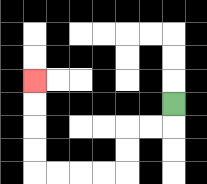{'start': '[7, 4]', 'end': '[1, 3]', 'path_directions': 'D,L,L,D,D,L,L,L,L,U,U,U,U', 'path_coordinates': '[[7, 4], [7, 5], [6, 5], [5, 5], [5, 6], [5, 7], [4, 7], [3, 7], [2, 7], [1, 7], [1, 6], [1, 5], [1, 4], [1, 3]]'}